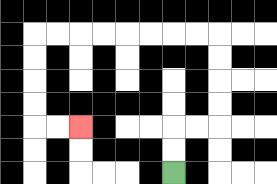{'start': '[7, 7]', 'end': '[3, 5]', 'path_directions': 'U,U,R,R,U,U,U,U,L,L,L,L,L,L,L,L,D,D,D,D,R,R', 'path_coordinates': '[[7, 7], [7, 6], [7, 5], [8, 5], [9, 5], [9, 4], [9, 3], [9, 2], [9, 1], [8, 1], [7, 1], [6, 1], [5, 1], [4, 1], [3, 1], [2, 1], [1, 1], [1, 2], [1, 3], [1, 4], [1, 5], [2, 5], [3, 5]]'}